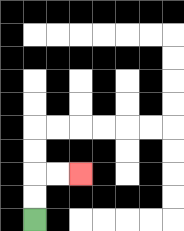{'start': '[1, 9]', 'end': '[3, 7]', 'path_directions': 'U,U,R,R', 'path_coordinates': '[[1, 9], [1, 8], [1, 7], [2, 7], [3, 7]]'}